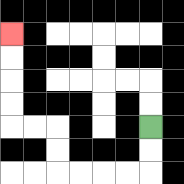{'start': '[6, 5]', 'end': '[0, 1]', 'path_directions': 'D,D,L,L,L,L,U,U,L,L,U,U,U,U', 'path_coordinates': '[[6, 5], [6, 6], [6, 7], [5, 7], [4, 7], [3, 7], [2, 7], [2, 6], [2, 5], [1, 5], [0, 5], [0, 4], [0, 3], [0, 2], [0, 1]]'}